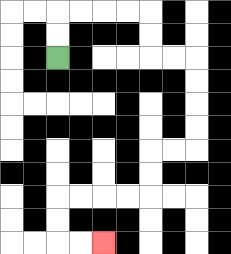{'start': '[2, 2]', 'end': '[4, 10]', 'path_directions': 'U,U,R,R,R,R,D,D,R,R,D,D,D,D,L,L,D,D,L,L,L,L,D,D,R,R', 'path_coordinates': '[[2, 2], [2, 1], [2, 0], [3, 0], [4, 0], [5, 0], [6, 0], [6, 1], [6, 2], [7, 2], [8, 2], [8, 3], [8, 4], [8, 5], [8, 6], [7, 6], [6, 6], [6, 7], [6, 8], [5, 8], [4, 8], [3, 8], [2, 8], [2, 9], [2, 10], [3, 10], [4, 10]]'}